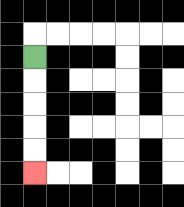{'start': '[1, 2]', 'end': '[1, 7]', 'path_directions': 'D,D,D,D,D', 'path_coordinates': '[[1, 2], [1, 3], [1, 4], [1, 5], [1, 6], [1, 7]]'}